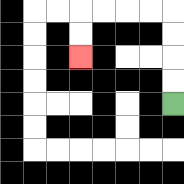{'start': '[7, 4]', 'end': '[3, 2]', 'path_directions': 'U,U,U,U,L,L,L,L,D,D', 'path_coordinates': '[[7, 4], [7, 3], [7, 2], [7, 1], [7, 0], [6, 0], [5, 0], [4, 0], [3, 0], [3, 1], [3, 2]]'}